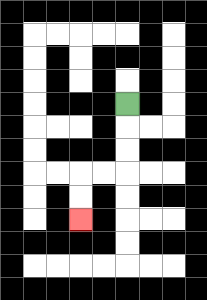{'start': '[5, 4]', 'end': '[3, 9]', 'path_directions': 'D,D,D,L,L,D,D', 'path_coordinates': '[[5, 4], [5, 5], [5, 6], [5, 7], [4, 7], [3, 7], [3, 8], [3, 9]]'}